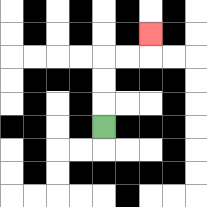{'start': '[4, 5]', 'end': '[6, 1]', 'path_directions': 'U,U,U,R,R,U', 'path_coordinates': '[[4, 5], [4, 4], [4, 3], [4, 2], [5, 2], [6, 2], [6, 1]]'}